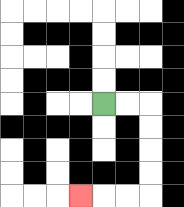{'start': '[4, 4]', 'end': '[3, 8]', 'path_directions': 'R,R,D,D,D,D,L,L,L', 'path_coordinates': '[[4, 4], [5, 4], [6, 4], [6, 5], [6, 6], [6, 7], [6, 8], [5, 8], [4, 8], [3, 8]]'}